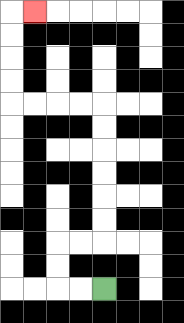{'start': '[4, 12]', 'end': '[1, 0]', 'path_directions': 'L,L,U,U,R,R,U,U,U,U,U,U,L,L,L,L,U,U,U,U,R', 'path_coordinates': '[[4, 12], [3, 12], [2, 12], [2, 11], [2, 10], [3, 10], [4, 10], [4, 9], [4, 8], [4, 7], [4, 6], [4, 5], [4, 4], [3, 4], [2, 4], [1, 4], [0, 4], [0, 3], [0, 2], [0, 1], [0, 0], [1, 0]]'}